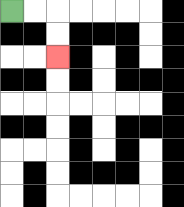{'start': '[0, 0]', 'end': '[2, 2]', 'path_directions': 'R,R,D,D', 'path_coordinates': '[[0, 0], [1, 0], [2, 0], [2, 1], [2, 2]]'}